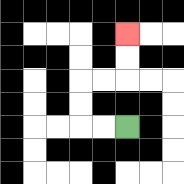{'start': '[5, 5]', 'end': '[5, 1]', 'path_directions': 'L,L,U,U,R,R,U,U', 'path_coordinates': '[[5, 5], [4, 5], [3, 5], [3, 4], [3, 3], [4, 3], [5, 3], [5, 2], [5, 1]]'}